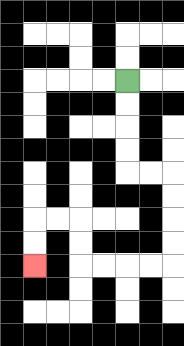{'start': '[5, 3]', 'end': '[1, 11]', 'path_directions': 'D,D,D,D,R,R,D,D,D,D,L,L,L,L,U,U,L,L,D,D', 'path_coordinates': '[[5, 3], [5, 4], [5, 5], [5, 6], [5, 7], [6, 7], [7, 7], [7, 8], [7, 9], [7, 10], [7, 11], [6, 11], [5, 11], [4, 11], [3, 11], [3, 10], [3, 9], [2, 9], [1, 9], [1, 10], [1, 11]]'}